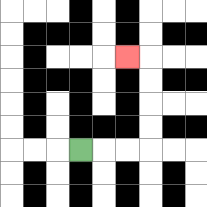{'start': '[3, 6]', 'end': '[5, 2]', 'path_directions': 'R,R,R,U,U,U,U,L', 'path_coordinates': '[[3, 6], [4, 6], [5, 6], [6, 6], [6, 5], [6, 4], [6, 3], [6, 2], [5, 2]]'}